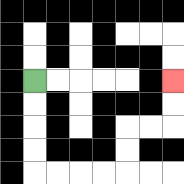{'start': '[1, 3]', 'end': '[7, 3]', 'path_directions': 'D,D,D,D,R,R,R,R,U,U,R,R,U,U', 'path_coordinates': '[[1, 3], [1, 4], [1, 5], [1, 6], [1, 7], [2, 7], [3, 7], [4, 7], [5, 7], [5, 6], [5, 5], [6, 5], [7, 5], [7, 4], [7, 3]]'}